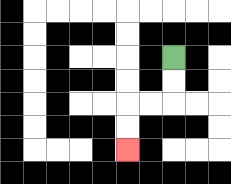{'start': '[7, 2]', 'end': '[5, 6]', 'path_directions': 'D,D,L,L,D,D', 'path_coordinates': '[[7, 2], [7, 3], [7, 4], [6, 4], [5, 4], [5, 5], [5, 6]]'}